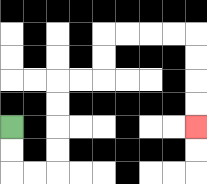{'start': '[0, 5]', 'end': '[8, 5]', 'path_directions': 'D,D,R,R,U,U,U,U,R,R,U,U,R,R,R,R,D,D,D,D', 'path_coordinates': '[[0, 5], [0, 6], [0, 7], [1, 7], [2, 7], [2, 6], [2, 5], [2, 4], [2, 3], [3, 3], [4, 3], [4, 2], [4, 1], [5, 1], [6, 1], [7, 1], [8, 1], [8, 2], [8, 3], [8, 4], [8, 5]]'}